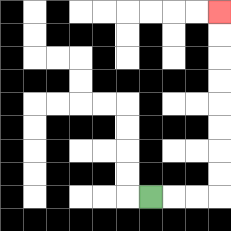{'start': '[6, 8]', 'end': '[9, 0]', 'path_directions': 'R,R,R,U,U,U,U,U,U,U,U', 'path_coordinates': '[[6, 8], [7, 8], [8, 8], [9, 8], [9, 7], [9, 6], [9, 5], [9, 4], [9, 3], [9, 2], [9, 1], [9, 0]]'}